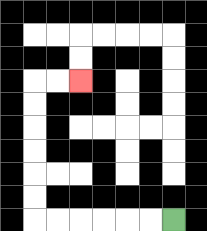{'start': '[7, 9]', 'end': '[3, 3]', 'path_directions': 'L,L,L,L,L,L,U,U,U,U,U,U,R,R', 'path_coordinates': '[[7, 9], [6, 9], [5, 9], [4, 9], [3, 9], [2, 9], [1, 9], [1, 8], [1, 7], [1, 6], [1, 5], [1, 4], [1, 3], [2, 3], [3, 3]]'}